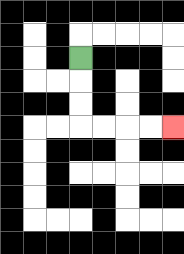{'start': '[3, 2]', 'end': '[7, 5]', 'path_directions': 'D,D,D,R,R,R,R', 'path_coordinates': '[[3, 2], [3, 3], [3, 4], [3, 5], [4, 5], [5, 5], [6, 5], [7, 5]]'}